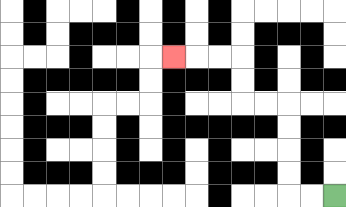{'start': '[14, 8]', 'end': '[7, 2]', 'path_directions': 'L,L,U,U,U,U,L,L,U,U,L,L,L', 'path_coordinates': '[[14, 8], [13, 8], [12, 8], [12, 7], [12, 6], [12, 5], [12, 4], [11, 4], [10, 4], [10, 3], [10, 2], [9, 2], [8, 2], [7, 2]]'}